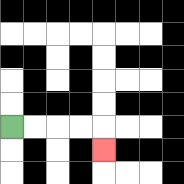{'start': '[0, 5]', 'end': '[4, 6]', 'path_directions': 'R,R,R,R,D', 'path_coordinates': '[[0, 5], [1, 5], [2, 5], [3, 5], [4, 5], [4, 6]]'}